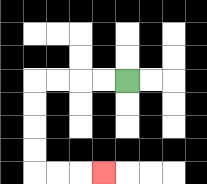{'start': '[5, 3]', 'end': '[4, 7]', 'path_directions': 'L,L,L,L,D,D,D,D,R,R,R', 'path_coordinates': '[[5, 3], [4, 3], [3, 3], [2, 3], [1, 3], [1, 4], [1, 5], [1, 6], [1, 7], [2, 7], [3, 7], [4, 7]]'}